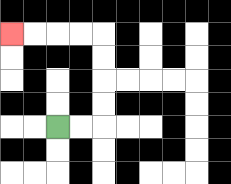{'start': '[2, 5]', 'end': '[0, 1]', 'path_directions': 'R,R,U,U,U,U,L,L,L,L', 'path_coordinates': '[[2, 5], [3, 5], [4, 5], [4, 4], [4, 3], [4, 2], [4, 1], [3, 1], [2, 1], [1, 1], [0, 1]]'}